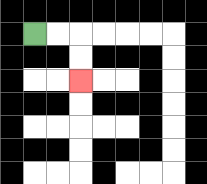{'start': '[1, 1]', 'end': '[3, 3]', 'path_directions': 'R,R,D,D', 'path_coordinates': '[[1, 1], [2, 1], [3, 1], [3, 2], [3, 3]]'}